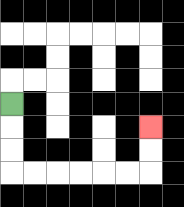{'start': '[0, 4]', 'end': '[6, 5]', 'path_directions': 'D,D,D,R,R,R,R,R,R,U,U', 'path_coordinates': '[[0, 4], [0, 5], [0, 6], [0, 7], [1, 7], [2, 7], [3, 7], [4, 7], [5, 7], [6, 7], [6, 6], [6, 5]]'}